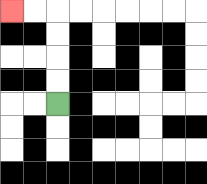{'start': '[2, 4]', 'end': '[0, 0]', 'path_directions': 'U,U,U,U,L,L', 'path_coordinates': '[[2, 4], [2, 3], [2, 2], [2, 1], [2, 0], [1, 0], [0, 0]]'}